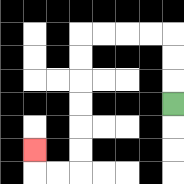{'start': '[7, 4]', 'end': '[1, 6]', 'path_directions': 'U,U,U,L,L,L,L,D,D,D,D,D,D,L,L,U', 'path_coordinates': '[[7, 4], [7, 3], [7, 2], [7, 1], [6, 1], [5, 1], [4, 1], [3, 1], [3, 2], [3, 3], [3, 4], [3, 5], [3, 6], [3, 7], [2, 7], [1, 7], [1, 6]]'}